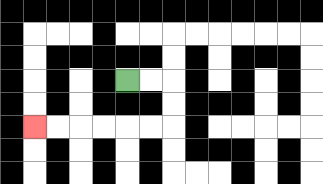{'start': '[5, 3]', 'end': '[1, 5]', 'path_directions': 'R,R,D,D,L,L,L,L,L,L', 'path_coordinates': '[[5, 3], [6, 3], [7, 3], [7, 4], [7, 5], [6, 5], [5, 5], [4, 5], [3, 5], [2, 5], [1, 5]]'}